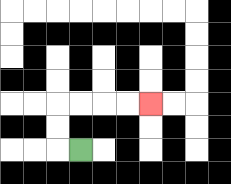{'start': '[3, 6]', 'end': '[6, 4]', 'path_directions': 'L,U,U,R,R,R,R', 'path_coordinates': '[[3, 6], [2, 6], [2, 5], [2, 4], [3, 4], [4, 4], [5, 4], [6, 4]]'}